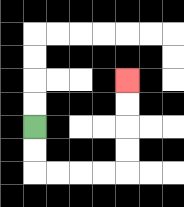{'start': '[1, 5]', 'end': '[5, 3]', 'path_directions': 'D,D,R,R,R,R,U,U,U,U', 'path_coordinates': '[[1, 5], [1, 6], [1, 7], [2, 7], [3, 7], [4, 7], [5, 7], [5, 6], [5, 5], [5, 4], [5, 3]]'}